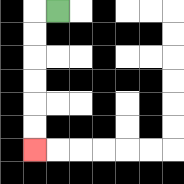{'start': '[2, 0]', 'end': '[1, 6]', 'path_directions': 'L,D,D,D,D,D,D', 'path_coordinates': '[[2, 0], [1, 0], [1, 1], [1, 2], [1, 3], [1, 4], [1, 5], [1, 6]]'}